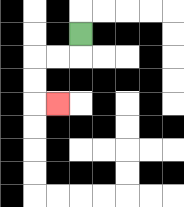{'start': '[3, 1]', 'end': '[2, 4]', 'path_directions': 'D,L,L,D,D,R', 'path_coordinates': '[[3, 1], [3, 2], [2, 2], [1, 2], [1, 3], [1, 4], [2, 4]]'}